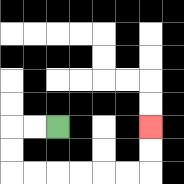{'start': '[2, 5]', 'end': '[6, 5]', 'path_directions': 'L,L,D,D,R,R,R,R,R,R,U,U', 'path_coordinates': '[[2, 5], [1, 5], [0, 5], [0, 6], [0, 7], [1, 7], [2, 7], [3, 7], [4, 7], [5, 7], [6, 7], [6, 6], [6, 5]]'}